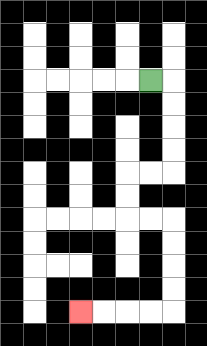{'start': '[6, 3]', 'end': '[3, 13]', 'path_directions': 'R,D,D,D,D,L,L,D,D,R,R,D,D,D,D,L,L,L,L', 'path_coordinates': '[[6, 3], [7, 3], [7, 4], [7, 5], [7, 6], [7, 7], [6, 7], [5, 7], [5, 8], [5, 9], [6, 9], [7, 9], [7, 10], [7, 11], [7, 12], [7, 13], [6, 13], [5, 13], [4, 13], [3, 13]]'}